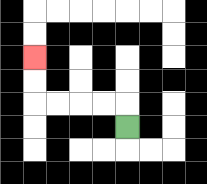{'start': '[5, 5]', 'end': '[1, 2]', 'path_directions': 'U,L,L,L,L,U,U', 'path_coordinates': '[[5, 5], [5, 4], [4, 4], [3, 4], [2, 4], [1, 4], [1, 3], [1, 2]]'}